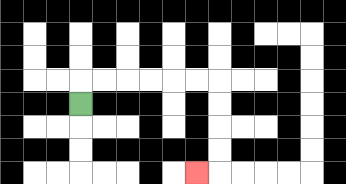{'start': '[3, 4]', 'end': '[8, 7]', 'path_directions': 'U,R,R,R,R,R,R,D,D,D,D,L', 'path_coordinates': '[[3, 4], [3, 3], [4, 3], [5, 3], [6, 3], [7, 3], [8, 3], [9, 3], [9, 4], [9, 5], [9, 6], [9, 7], [8, 7]]'}